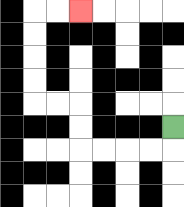{'start': '[7, 5]', 'end': '[3, 0]', 'path_directions': 'D,L,L,L,L,U,U,L,L,U,U,U,U,R,R', 'path_coordinates': '[[7, 5], [7, 6], [6, 6], [5, 6], [4, 6], [3, 6], [3, 5], [3, 4], [2, 4], [1, 4], [1, 3], [1, 2], [1, 1], [1, 0], [2, 0], [3, 0]]'}